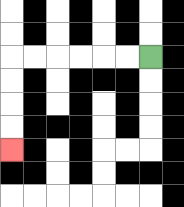{'start': '[6, 2]', 'end': '[0, 6]', 'path_directions': 'L,L,L,L,L,L,D,D,D,D', 'path_coordinates': '[[6, 2], [5, 2], [4, 2], [3, 2], [2, 2], [1, 2], [0, 2], [0, 3], [0, 4], [0, 5], [0, 6]]'}